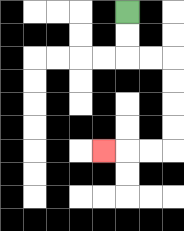{'start': '[5, 0]', 'end': '[4, 6]', 'path_directions': 'D,D,R,R,D,D,D,D,L,L,L', 'path_coordinates': '[[5, 0], [5, 1], [5, 2], [6, 2], [7, 2], [7, 3], [7, 4], [7, 5], [7, 6], [6, 6], [5, 6], [4, 6]]'}